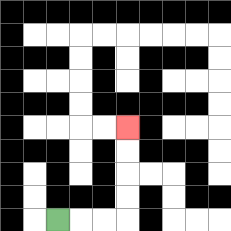{'start': '[2, 9]', 'end': '[5, 5]', 'path_directions': 'R,R,R,U,U,U,U', 'path_coordinates': '[[2, 9], [3, 9], [4, 9], [5, 9], [5, 8], [5, 7], [5, 6], [5, 5]]'}